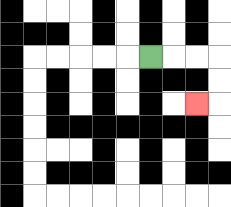{'start': '[6, 2]', 'end': '[8, 4]', 'path_directions': 'R,R,R,D,D,L', 'path_coordinates': '[[6, 2], [7, 2], [8, 2], [9, 2], [9, 3], [9, 4], [8, 4]]'}